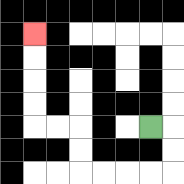{'start': '[6, 5]', 'end': '[1, 1]', 'path_directions': 'R,D,D,L,L,L,L,U,U,L,L,U,U,U,U', 'path_coordinates': '[[6, 5], [7, 5], [7, 6], [7, 7], [6, 7], [5, 7], [4, 7], [3, 7], [3, 6], [3, 5], [2, 5], [1, 5], [1, 4], [1, 3], [1, 2], [1, 1]]'}